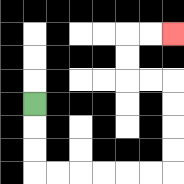{'start': '[1, 4]', 'end': '[7, 1]', 'path_directions': 'D,D,D,R,R,R,R,R,R,U,U,U,U,L,L,U,U,R,R', 'path_coordinates': '[[1, 4], [1, 5], [1, 6], [1, 7], [2, 7], [3, 7], [4, 7], [5, 7], [6, 7], [7, 7], [7, 6], [7, 5], [7, 4], [7, 3], [6, 3], [5, 3], [5, 2], [5, 1], [6, 1], [7, 1]]'}